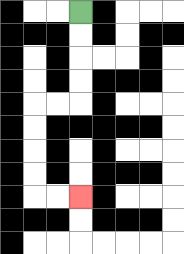{'start': '[3, 0]', 'end': '[3, 8]', 'path_directions': 'D,D,D,D,L,L,D,D,D,D,R,R', 'path_coordinates': '[[3, 0], [3, 1], [3, 2], [3, 3], [3, 4], [2, 4], [1, 4], [1, 5], [1, 6], [1, 7], [1, 8], [2, 8], [3, 8]]'}